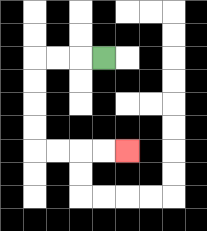{'start': '[4, 2]', 'end': '[5, 6]', 'path_directions': 'L,L,L,D,D,D,D,R,R,R,R', 'path_coordinates': '[[4, 2], [3, 2], [2, 2], [1, 2], [1, 3], [1, 4], [1, 5], [1, 6], [2, 6], [3, 6], [4, 6], [5, 6]]'}